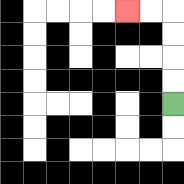{'start': '[7, 4]', 'end': '[5, 0]', 'path_directions': 'U,U,U,U,L,L', 'path_coordinates': '[[7, 4], [7, 3], [7, 2], [7, 1], [7, 0], [6, 0], [5, 0]]'}